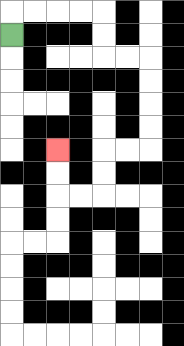{'start': '[0, 1]', 'end': '[2, 6]', 'path_directions': 'U,R,R,R,R,D,D,R,R,D,D,D,D,L,L,D,D,L,L,U,U', 'path_coordinates': '[[0, 1], [0, 0], [1, 0], [2, 0], [3, 0], [4, 0], [4, 1], [4, 2], [5, 2], [6, 2], [6, 3], [6, 4], [6, 5], [6, 6], [5, 6], [4, 6], [4, 7], [4, 8], [3, 8], [2, 8], [2, 7], [2, 6]]'}